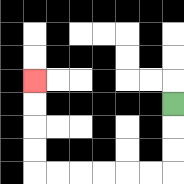{'start': '[7, 4]', 'end': '[1, 3]', 'path_directions': 'D,D,D,L,L,L,L,L,L,U,U,U,U', 'path_coordinates': '[[7, 4], [7, 5], [7, 6], [7, 7], [6, 7], [5, 7], [4, 7], [3, 7], [2, 7], [1, 7], [1, 6], [1, 5], [1, 4], [1, 3]]'}